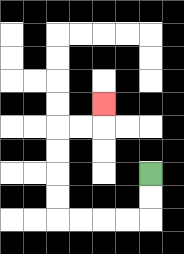{'start': '[6, 7]', 'end': '[4, 4]', 'path_directions': 'D,D,L,L,L,L,U,U,U,U,R,R,U', 'path_coordinates': '[[6, 7], [6, 8], [6, 9], [5, 9], [4, 9], [3, 9], [2, 9], [2, 8], [2, 7], [2, 6], [2, 5], [3, 5], [4, 5], [4, 4]]'}